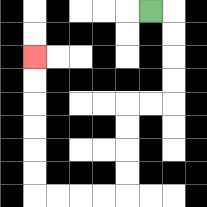{'start': '[6, 0]', 'end': '[1, 2]', 'path_directions': 'R,D,D,D,D,L,L,D,D,D,D,L,L,L,L,U,U,U,U,U,U', 'path_coordinates': '[[6, 0], [7, 0], [7, 1], [7, 2], [7, 3], [7, 4], [6, 4], [5, 4], [5, 5], [5, 6], [5, 7], [5, 8], [4, 8], [3, 8], [2, 8], [1, 8], [1, 7], [1, 6], [1, 5], [1, 4], [1, 3], [1, 2]]'}